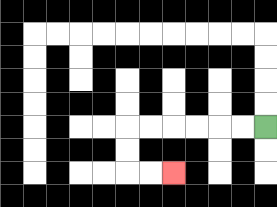{'start': '[11, 5]', 'end': '[7, 7]', 'path_directions': 'L,L,L,L,L,L,D,D,R,R', 'path_coordinates': '[[11, 5], [10, 5], [9, 5], [8, 5], [7, 5], [6, 5], [5, 5], [5, 6], [5, 7], [6, 7], [7, 7]]'}